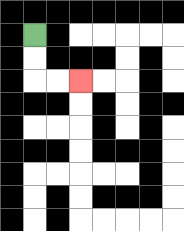{'start': '[1, 1]', 'end': '[3, 3]', 'path_directions': 'D,D,R,R', 'path_coordinates': '[[1, 1], [1, 2], [1, 3], [2, 3], [3, 3]]'}